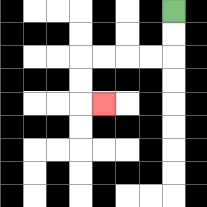{'start': '[7, 0]', 'end': '[4, 4]', 'path_directions': 'D,D,L,L,L,L,D,D,R', 'path_coordinates': '[[7, 0], [7, 1], [7, 2], [6, 2], [5, 2], [4, 2], [3, 2], [3, 3], [3, 4], [4, 4]]'}